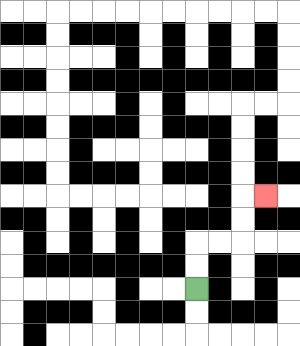{'start': '[8, 12]', 'end': '[11, 8]', 'path_directions': 'U,U,R,R,U,U,R', 'path_coordinates': '[[8, 12], [8, 11], [8, 10], [9, 10], [10, 10], [10, 9], [10, 8], [11, 8]]'}